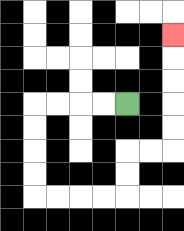{'start': '[5, 4]', 'end': '[7, 1]', 'path_directions': 'L,L,L,L,D,D,D,D,R,R,R,R,U,U,R,R,U,U,U,U,U', 'path_coordinates': '[[5, 4], [4, 4], [3, 4], [2, 4], [1, 4], [1, 5], [1, 6], [1, 7], [1, 8], [2, 8], [3, 8], [4, 8], [5, 8], [5, 7], [5, 6], [6, 6], [7, 6], [7, 5], [7, 4], [7, 3], [7, 2], [7, 1]]'}